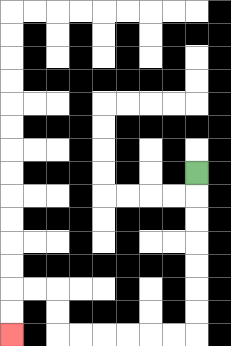{'start': '[8, 7]', 'end': '[0, 14]', 'path_directions': 'D,D,D,D,D,D,D,L,L,L,L,L,L,U,U,L,L,D,D', 'path_coordinates': '[[8, 7], [8, 8], [8, 9], [8, 10], [8, 11], [8, 12], [8, 13], [8, 14], [7, 14], [6, 14], [5, 14], [4, 14], [3, 14], [2, 14], [2, 13], [2, 12], [1, 12], [0, 12], [0, 13], [0, 14]]'}